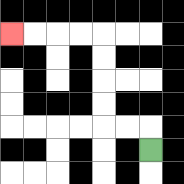{'start': '[6, 6]', 'end': '[0, 1]', 'path_directions': 'U,L,L,U,U,U,U,L,L,L,L', 'path_coordinates': '[[6, 6], [6, 5], [5, 5], [4, 5], [4, 4], [4, 3], [4, 2], [4, 1], [3, 1], [2, 1], [1, 1], [0, 1]]'}